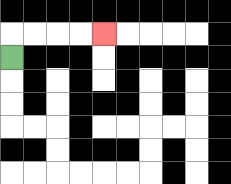{'start': '[0, 2]', 'end': '[4, 1]', 'path_directions': 'U,R,R,R,R', 'path_coordinates': '[[0, 2], [0, 1], [1, 1], [2, 1], [3, 1], [4, 1]]'}